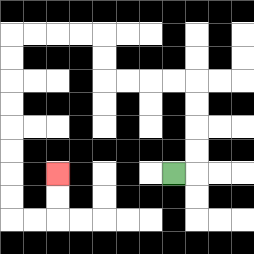{'start': '[7, 7]', 'end': '[2, 7]', 'path_directions': 'R,U,U,U,U,L,L,L,L,U,U,L,L,L,L,D,D,D,D,D,D,D,D,R,R,U,U', 'path_coordinates': '[[7, 7], [8, 7], [8, 6], [8, 5], [8, 4], [8, 3], [7, 3], [6, 3], [5, 3], [4, 3], [4, 2], [4, 1], [3, 1], [2, 1], [1, 1], [0, 1], [0, 2], [0, 3], [0, 4], [0, 5], [0, 6], [0, 7], [0, 8], [0, 9], [1, 9], [2, 9], [2, 8], [2, 7]]'}